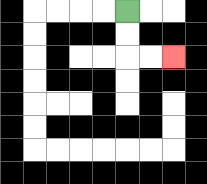{'start': '[5, 0]', 'end': '[7, 2]', 'path_directions': 'D,D,R,R', 'path_coordinates': '[[5, 0], [5, 1], [5, 2], [6, 2], [7, 2]]'}